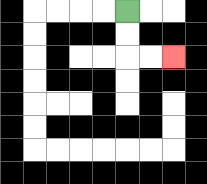{'start': '[5, 0]', 'end': '[7, 2]', 'path_directions': 'D,D,R,R', 'path_coordinates': '[[5, 0], [5, 1], [5, 2], [6, 2], [7, 2]]'}